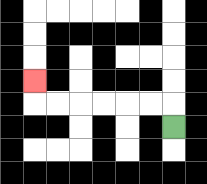{'start': '[7, 5]', 'end': '[1, 3]', 'path_directions': 'U,L,L,L,L,L,L,U', 'path_coordinates': '[[7, 5], [7, 4], [6, 4], [5, 4], [4, 4], [3, 4], [2, 4], [1, 4], [1, 3]]'}